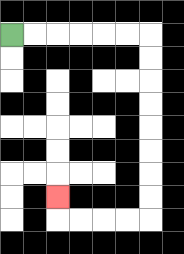{'start': '[0, 1]', 'end': '[2, 8]', 'path_directions': 'R,R,R,R,R,R,D,D,D,D,D,D,D,D,L,L,L,L,U', 'path_coordinates': '[[0, 1], [1, 1], [2, 1], [3, 1], [4, 1], [5, 1], [6, 1], [6, 2], [6, 3], [6, 4], [6, 5], [6, 6], [6, 7], [6, 8], [6, 9], [5, 9], [4, 9], [3, 9], [2, 9], [2, 8]]'}